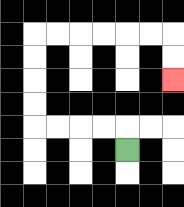{'start': '[5, 6]', 'end': '[7, 3]', 'path_directions': 'U,L,L,L,L,U,U,U,U,R,R,R,R,R,R,D,D', 'path_coordinates': '[[5, 6], [5, 5], [4, 5], [3, 5], [2, 5], [1, 5], [1, 4], [1, 3], [1, 2], [1, 1], [2, 1], [3, 1], [4, 1], [5, 1], [6, 1], [7, 1], [7, 2], [7, 3]]'}